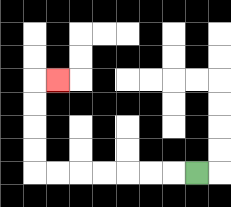{'start': '[8, 7]', 'end': '[2, 3]', 'path_directions': 'L,L,L,L,L,L,L,U,U,U,U,R', 'path_coordinates': '[[8, 7], [7, 7], [6, 7], [5, 7], [4, 7], [3, 7], [2, 7], [1, 7], [1, 6], [1, 5], [1, 4], [1, 3], [2, 3]]'}